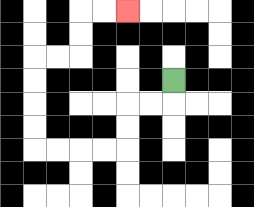{'start': '[7, 3]', 'end': '[5, 0]', 'path_directions': 'D,L,L,D,D,L,L,L,L,U,U,U,U,R,R,U,U,R,R', 'path_coordinates': '[[7, 3], [7, 4], [6, 4], [5, 4], [5, 5], [5, 6], [4, 6], [3, 6], [2, 6], [1, 6], [1, 5], [1, 4], [1, 3], [1, 2], [2, 2], [3, 2], [3, 1], [3, 0], [4, 0], [5, 0]]'}